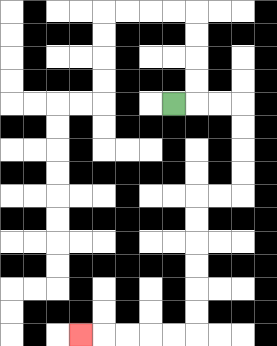{'start': '[7, 4]', 'end': '[3, 14]', 'path_directions': 'R,R,R,D,D,D,D,L,L,D,D,D,D,D,D,L,L,L,L,L', 'path_coordinates': '[[7, 4], [8, 4], [9, 4], [10, 4], [10, 5], [10, 6], [10, 7], [10, 8], [9, 8], [8, 8], [8, 9], [8, 10], [8, 11], [8, 12], [8, 13], [8, 14], [7, 14], [6, 14], [5, 14], [4, 14], [3, 14]]'}